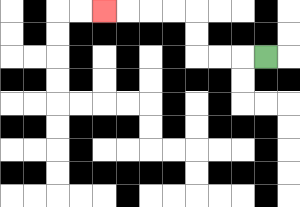{'start': '[11, 2]', 'end': '[4, 0]', 'path_directions': 'L,L,L,U,U,L,L,L,L', 'path_coordinates': '[[11, 2], [10, 2], [9, 2], [8, 2], [8, 1], [8, 0], [7, 0], [6, 0], [5, 0], [4, 0]]'}